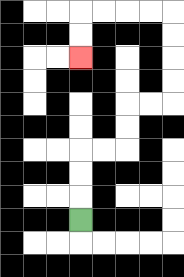{'start': '[3, 9]', 'end': '[3, 2]', 'path_directions': 'U,U,U,R,R,U,U,R,R,U,U,U,U,L,L,L,L,D,D', 'path_coordinates': '[[3, 9], [3, 8], [3, 7], [3, 6], [4, 6], [5, 6], [5, 5], [5, 4], [6, 4], [7, 4], [7, 3], [7, 2], [7, 1], [7, 0], [6, 0], [5, 0], [4, 0], [3, 0], [3, 1], [3, 2]]'}